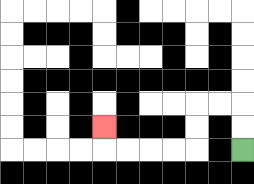{'start': '[10, 6]', 'end': '[4, 5]', 'path_directions': 'U,U,L,L,D,D,L,L,L,L,U', 'path_coordinates': '[[10, 6], [10, 5], [10, 4], [9, 4], [8, 4], [8, 5], [8, 6], [7, 6], [6, 6], [5, 6], [4, 6], [4, 5]]'}